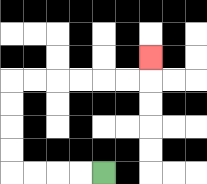{'start': '[4, 7]', 'end': '[6, 2]', 'path_directions': 'L,L,L,L,U,U,U,U,R,R,R,R,R,R,U', 'path_coordinates': '[[4, 7], [3, 7], [2, 7], [1, 7], [0, 7], [0, 6], [0, 5], [0, 4], [0, 3], [1, 3], [2, 3], [3, 3], [4, 3], [5, 3], [6, 3], [6, 2]]'}